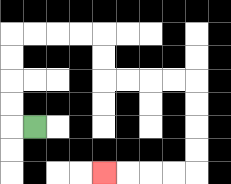{'start': '[1, 5]', 'end': '[4, 7]', 'path_directions': 'L,U,U,U,U,R,R,R,R,D,D,R,R,R,R,D,D,D,D,L,L,L,L', 'path_coordinates': '[[1, 5], [0, 5], [0, 4], [0, 3], [0, 2], [0, 1], [1, 1], [2, 1], [3, 1], [4, 1], [4, 2], [4, 3], [5, 3], [6, 3], [7, 3], [8, 3], [8, 4], [8, 5], [8, 6], [8, 7], [7, 7], [6, 7], [5, 7], [4, 7]]'}